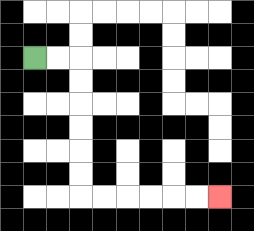{'start': '[1, 2]', 'end': '[9, 8]', 'path_directions': 'R,R,D,D,D,D,D,D,R,R,R,R,R,R', 'path_coordinates': '[[1, 2], [2, 2], [3, 2], [3, 3], [3, 4], [3, 5], [3, 6], [3, 7], [3, 8], [4, 8], [5, 8], [6, 8], [7, 8], [8, 8], [9, 8]]'}